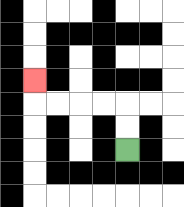{'start': '[5, 6]', 'end': '[1, 3]', 'path_directions': 'U,U,L,L,L,L,U', 'path_coordinates': '[[5, 6], [5, 5], [5, 4], [4, 4], [3, 4], [2, 4], [1, 4], [1, 3]]'}